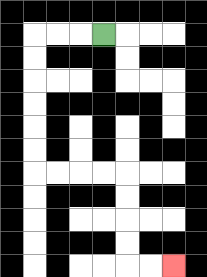{'start': '[4, 1]', 'end': '[7, 11]', 'path_directions': 'L,L,L,D,D,D,D,D,D,R,R,R,R,D,D,D,D,R,R', 'path_coordinates': '[[4, 1], [3, 1], [2, 1], [1, 1], [1, 2], [1, 3], [1, 4], [1, 5], [1, 6], [1, 7], [2, 7], [3, 7], [4, 7], [5, 7], [5, 8], [5, 9], [5, 10], [5, 11], [6, 11], [7, 11]]'}